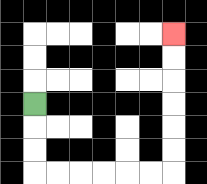{'start': '[1, 4]', 'end': '[7, 1]', 'path_directions': 'D,D,D,R,R,R,R,R,R,U,U,U,U,U,U', 'path_coordinates': '[[1, 4], [1, 5], [1, 6], [1, 7], [2, 7], [3, 7], [4, 7], [5, 7], [6, 7], [7, 7], [7, 6], [7, 5], [7, 4], [7, 3], [7, 2], [7, 1]]'}